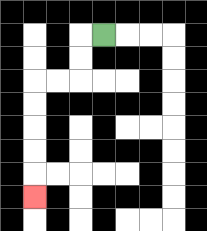{'start': '[4, 1]', 'end': '[1, 8]', 'path_directions': 'L,D,D,L,L,D,D,D,D,D', 'path_coordinates': '[[4, 1], [3, 1], [3, 2], [3, 3], [2, 3], [1, 3], [1, 4], [1, 5], [1, 6], [1, 7], [1, 8]]'}